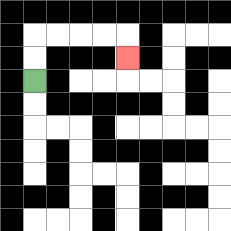{'start': '[1, 3]', 'end': '[5, 2]', 'path_directions': 'U,U,R,R,R,R,D', 'path_coordinates': '[[1, 3], [1, 2], [1, 1], [2, 1], [3, 1], [4, 1], [5, 1], [5, 2]]'}